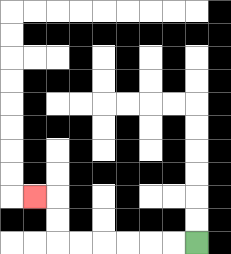{'start': '[8, 10]', 'end': '[1, 8]', 'path_directions': 'L,L,L,L,L,L,U,U,L', 'path_coordinates': '[[8, 10], [7, 10], [6, 10], [5, 10], [4, 10], [3, 10], [2, 10], [2, 9], [2, 8], [1, 8]]'}